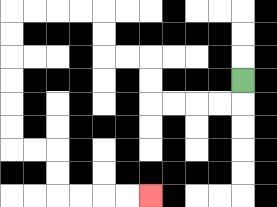{'start': '[10, 3]', 'end': '[6, 8]', 'path_directions': 'D,L,L,L,L,U,U,L,L,U,U,L,L,L,L,D,D,D,D,D,D,R,R,D,D,R,R,R,R', 'path_coordinates': '[[10, 3], [10, 4], [9, 4], [8, 4], [7, 4], [6, 4], [6, 3], [6, 2], [5, 2], [4, 2], [4, 1], [4, 0], [3, 0], [2, 0], [1, 0], [0, 0], [0, 1], [0, 2], [0, 3], [0, 4], [0, 5], [0, 6], [1, 6], [2, 6], [2, 7], [2, 8], [3, 8], [4, 8], [5, 8], [6, 8]]'}